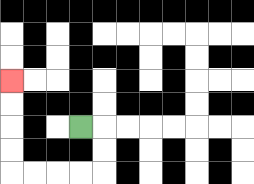{'start': '[3, 5]', 'end': '[0, 3]', 'path_directions': 'R,D,D,L,L,L,L,U,U,U,U', 'path_coordinates': '[[3, 5], [4, 5], [4, 6], [4, 7], [3, 7], [2, 7], [1, 7], [0, 7], [0, 6], [0, 5], [0, 4], [0, 3]]'}